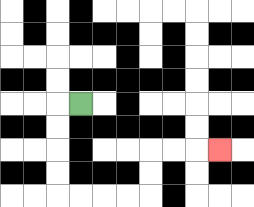{'start': '[3, 4]', 'end': '[9, 6]', 'path_directions': 'L,D,D,D,D,R,R,R,R,U,U,R,R,R', 'path_coordinates': '[[3, 4], [2, 4], [2, 5], [2, 6], [2, 7], [2, 8], [3, 8], [4, 8], [5, 8], [6, 8], [6, 7], [6, 6], [7, 6], [8, 6], [9, 6]]'}